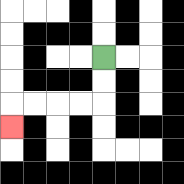{'start': '[4, 2]', 'end': '[0, 5]', 'path_directions': 'D,D,L,L,L,L,D', 'path_coordinates': '[[4, 2], [4, 3], [4, 4], [3, 4], [2, 4], [1, 4], [0, 4], [0, 5]]'}